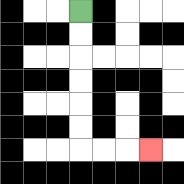{'start': '[3, 0]', 'end': '[6, 6]', 'path_directions': 'D,D,D,D,D,D,R,R,R', 'path_coordinates': '[[3, 0], [3, 1], [3, 2], [3, 3], [3, 4], [3, 5], [3, 6], [4, 6], [5, 6], [6, 6]]'}